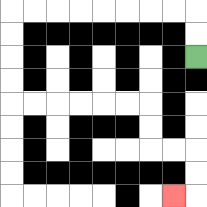{'start': '[8, 2]', 'end': '[7, 8]', 'path_directions': 'U,U,L,L,L,L,L,L,L,L,D,D,D,D,R,R,R,R,R,R,D,D,R,R,D,D,L', 'path_coordinates': '[[8, 2], [8, 1], [8, 0], [7, 0], [6, 0], [5, 0], [4, 0], [3, 0], [2, 0], [1, 0], [0, 0], [0, 1], [0, 2], [0, 3], [0, 4], [1, 4], [2, 4], [3, 4], [4, 4], [5, 4], [6, 4], [6, 5], [6, 6], [7, 6], [8, 6], [8, 7], [8, 8], [7, 8]]'}